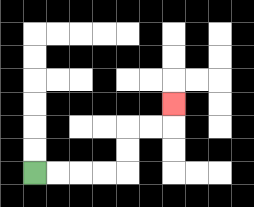{'start': '[1, 7]', 'end': '[7, 4]', 'path_directions': 'R,R,R,R,U,U,R,R,U', 'path_coordinates': '[[1, 7], [2, 7], [3, 7], [4, 7], [5, 7], [5, 6], [5, 5], [6, 5], [7, 5], [7, 4]]'}